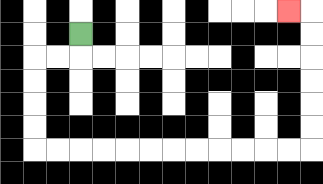{'start': '[3, 1]', 'end': '[12, 0]', 'path_directions': 'D,L,L,D,D,D,D,R,R,R,R,R,R,R,R,R,R,R,R,U,U,U,U,U,U,L', 'path_coordinates': '[[3, 1], [3, 2], [2, 2], [1, 2], [1, 3], [1, 4], [1, 5], [1, 6], [2, 6], [3, 6], [4, 6], [5, 6], [6, 6], [7, 6], [8, 6], [9, 6], [10, 6], [11, 6], [12, 6], [13, 6], [13, 5], [13, 4], [13, 3], [13, 2], [13, 1], [13, 0], [12, 0]]'}